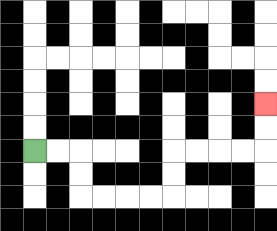{'start': '[1, 6]', 'end': '[11, 4]', 'path_directions': 'R,R,D,D,R,R,R,R,U,U,R,R,R,R,U,U', 'path_coordinates': '[[1, 6], [2, 6], [3, 6], [3, 7], [3, 8], [4, 8], [5, 8], [6, 8], [7, 8], [7, 7], [7, 6], [8, 6], [9, 6], [10, 6], [11, 6], [11, 5], [11, 4]]'}